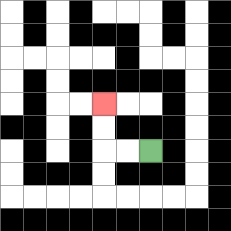{'start': '[6, 6]', 'end': '[4, 4]', 'path_directions': 'L,L,U,U', 'path_coordinates': '[[6, 6], [5, 6], [4, 6], [4, 5], [4, 4]]'}